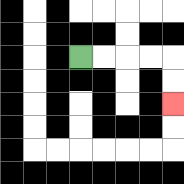{'start': '[3, 2]', 'end': '[7, 4]', 'path_directions': 'R,R,R,R,D,D', 'path_coordinates': '[[3, 2], [4, 2], [5, 2], [6, 2], [7, 2], [7, 3], [7, 4]]'}